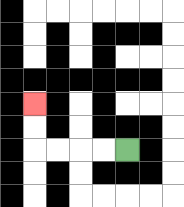{'start': '[5, 6]', 'end': '[1, 4]', 'path_directions': 'L,L,L,L,U,U', 'path_coordinates': '[[5, 6], [4, 6], [3, 6], [2, 6], [1, 6], [1, 5], [1, 4]]'}